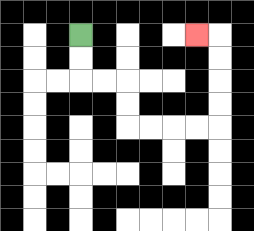{'start': '[3, 1]', 'end': '[8, 1]', 'path_directions': 'D,D,R,R,D,D,R,R,R,R,U,U,U,U,L', 'path_coordinates': '[[3, 1], [3, 2], [3, 3], [4, 3], [5, 3], [5, 4], [5, 5], [6, 5], [7, 5], [8, 5], [9, 5], [9, 4], [9, 3], [9, 2], [9, 1], [8, 1]]'}